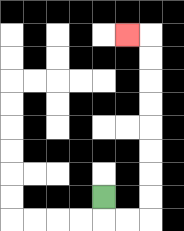{'start': '[4, 8]', 'end': '[5, 1]', 'path_directions': 'D,R,R,U,U,U,U,U,U,U,U,L', 'path_coordinates': '[[4, 8], [4, 9], [5, 9], [6, 9], [6, 8], [6, 7], [6, 6], [6, 5], [6, 4], [6, 3], [6, 2], [6, 1], [5, 1]]'}